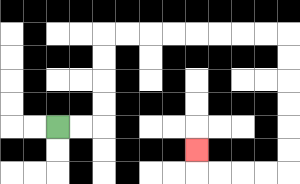{'start': '[2, 5]', 'end': '[8, 6]', 'path_directions': 'R,R,U,U,U,U,R,R,R,R,R,R,R,R,D,D,D,D,D,D,L,L,L,L,U', 'path_coordinates': '[[2, 5], [3, 5], [4, 5], [4, 4], [4, 3], [4, 2], [4, 1], [5, 1], [6, 1], [7, 1], [8, 1], [9, 1], [10, 1], [11, 1], [12, 1], [12, 2], [12, 3], [12, 4], [12, 5], [12, 6], [12, 7], [11, 7], [10, 7], [9, 7], [8, 7], [8, 6]]'}